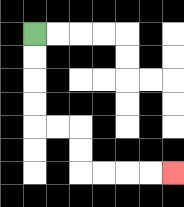{'start': '[1, 1]', 'end': '[7, 7]', 'path_directions': 'D,D,D,D,R,R,D,D,R,R,R,R', 'path_coordinates': '[[1, 1], [1, 2], [1, 3], [1, 4], [1, 5], [2, 5], [3, 5], [3, 6], [3, 7], [4, 7], [5, 7], [6, 7], [7, 7]]'}